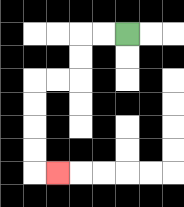{'start': '[5, 1]', 'end': '[2, 7]', 'path_directions': 'L,L,D,D,L,L,D,D,D,D,R', 'path_coordinates': '[[5, 1], [4, 1], [3, 1], [3, 2], [3, 3], [2, 3], [1, 3], [1, 4], [1, 5], [1, 6], [1, 7], [2, 7]]'}